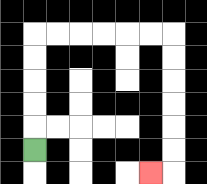{'start': '[1, 6]', 'end': '[6, 7]', 'path_directions': 'U,U,U,U,U,R,R,R,R,R,R,D,D,D,D,D,D,L', 'path_coordinates': '[[1, 6], [1, 5], [1, 4], [1, 3], [1, 2], [1, 1], [2, 1], [3, 1], [4, 1], [5, 1], [6, 1], [7, 1], [7, 2], [7, 3], [7, 4], [7, 5], [7, 6], [7, 7], [6, 7]]'}